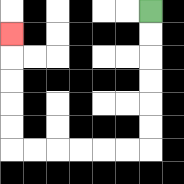{'start': '[6, 0]', 'end': '[0, 1]', 'path_directions': 'D,D,D,D,D,D,L,L,L,L,L,L,U,U,U,U,U', 'path_coordinates': '[[6, 0], [6, 1], [6, 2], [6, 3], [6, 4], [6, 5], [6, 6], [5, 6], [4, 6], [3, 6], [2, 6], [1, 6], [0, 6], [0, 5], [0, 4], [0, 3], [0, 2], [0, 1]]'}